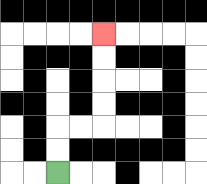{'start': '[2, 7]', 'end': '[4, 1]', 'path_directions': 'U,U,R,R,U,U,U,U', 'path_coordinates': '[[2, 7], [2, 6], [2, 5], [3, 5], [4, 5], [4, 4], [4, 3], [4, 2], [4, 1]]'}